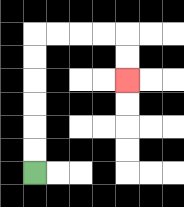{'start': '[1, 7]', 'end': '[5, 3]', 'path_directions': 'U,U,U,U,U,U,R,R,R,R,D,D', 'path_coordinates': '[[1, 7], [1, 6], [1, 5], [1, 4], [1, 3], [1, 2], [1, 1], [2, 1], [3, 1], [4, 1], [5, 1], [5, 2], [5, 3]]'}